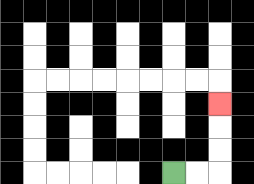{'start': '[7, 7]', 'end': '[9, 4]', 'path_directions': 'R,R,U,U,U', 'path_coordinates': '[[7, 7], [8, 7], [9, 7], [9, 6], [9, 5], [9, 4]]'}